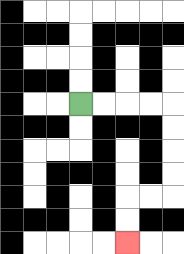{'start': '[3, 4]', 'end': '[5, 10]', 'path_directions': 'R,R,R,R,D,D,D,D,L,L,D,D', 'path_coordinates': '[[3, 4], [4, 4], [5, 4], [6, 4], [7, 4], [7, 5], [7, 6], [7, 7], [7, 8], [6, 8], [5, 8], [5, 9], [5, 10]]'}